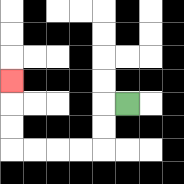{'start': '[5, 4]', 'end': '[0, 3]', 'path_directions': 'L,D,D,L,L,L,L,U,U,U', 'path_coordinates': '[[5, 4], [4, 4], [4, 5], [4, 6], [3, 6], [2, 6], [1, 6], [0, 6], [0, 5], [0, 4], [0, 3]]'}